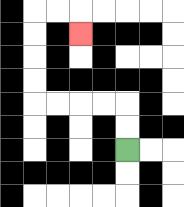{'start': '[5, 6]', 'end': '[3, 1]', 'path_directions': 'U,U,L,L,L,L,U,U,U,U,R,R,D', 'path_coordinates': '[[5, 6], [5, 5], [5, 4], [4, 4], [3, 4], [2, 4], [1, 4], [1, 3], [1, 2], [1, 1], [1, 0], [2, 0], [3, 0], [3, 1]]'}